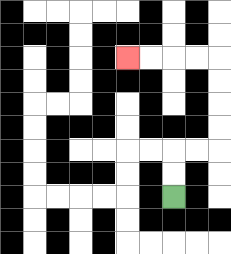{'start': '[7, 8]', 'end': '[5, 2]', 'path_directions': 'U,U,R,R,U,U,U,U,L,L,L,L', 'path_coordinates': '[[7, 8], [7, 7], [7, 6], [8, 6], [9, 6], [9, 5], [9, 4], [9, 3], [9, 2], [8, 2], [7, 2], [6, 2], [5, 2]]'}